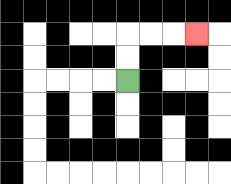{'start': '[5, 3]', 'end': '[8, 1]', 'path_directions': 'U,U,R,R,R', 'path_coordinates': '[[5, 3], [5, 2], [5, 1], [6, 1], [7, 1], [8, 1]]'}